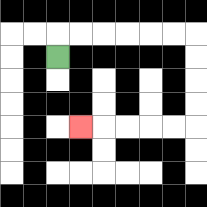{'start': '[2, 2]', 'end': '[3, 5]', 'path_directions': 'U,R,R,R,R,R,R,D,D,D,D,L,L,L,L,L', 'path_coordinates': '[[2, 2], [2, 1], [3, 1], [4, 1], [5, 1], [6, 1], [7, 1], [8, 1], [8, 2], [8, 3], [8, 4], [8, 5], [7, 5], [6, 5], [5, 5], [4, 5], [3, 5]]'}